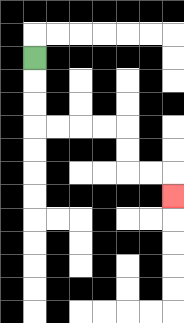{'start': '[1, 2]', 'end': '[7, 8]', 'path_directions': 'D,D,D,R,R,R,R,D,D,R,R,D', 'path_coordinates': '[[1, 2], [1, 3], [1, 4], [1, 5], [2, 5], [3, 5], [4, 5], [5, 5], [5, 6], [5, 7], [6, 7], [7, 7], [7, 8]]'}